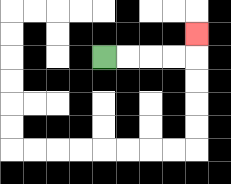{'start': '[4, 2]', 'end': '[8, 1]', 'path_directions': 'R,R,R,R,U', 'path_coordinates': '[[4, 2], [5, 2], [6, 2], [7, 2], [8, 2], [8, 1]]'}